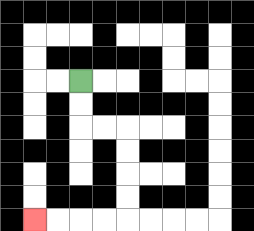{'start': '[3, 3]', 'end': '[1, 9]', 'path_directions': 'D,D,R,R,D,D,D,D,L,L,L,L', 'path_coordinates': '[[3, 3], [3, 4], [3, 5], [4, 5], [5, 5], [5, 6], [5, 7], [5, 8], [5, 9], [4, 9], [3, 9], [2, 9], [1, 9]]'}